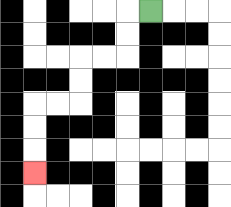{'start': '[6, 0]', 'end': '[1, 7]', 'path_directions': 'L,D,D,L,L,D,D,L,L,D,D,D', 'path_coordinates': '[[6, 0], [5, 0], [5, 1], [5, 2], [4, 2], [3, 2], [3, 3], [3, 4], [2, 4], [1, 4], [1, 5], [1, 6], [1, 7]]'}